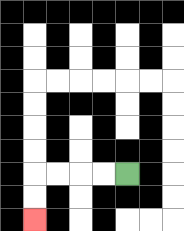{'start': '[5, 7]', 'end': '[1, 9]', 'path_directions': 'L,L,L,L,D,D', 'path_coordinates': '[[5, 7], [4, 7], [3, 7], [2, 7], [1, 7], [1, 8], [1, 9]]'}